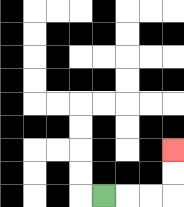{'start': '[4, 8]', 'end': '[7, 6]', 'path_directions': 'R,R,R,U,U', 'path_coordinates': '[[4, 8], [5, 8], [6, 8], [7, 8], [7, 7], [7, 6]]'}